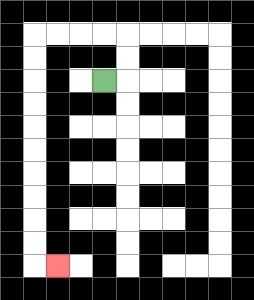{'start': '[4, 3]', 'end': '[2, 11]', 'path_directions': 'R,U,U,L,L,L,L,D,D,D,D,D,D,D,D,D,D,R', 'path_coordinates': '[[4, 3], [5, 3], [5, 2], [5, 1], [4, 1], [3, 1], [2, 1], [1, 1], [1, 2], [1, 3], [1, 4], [1, 5], [1, 6], [1, 7], [1, 8], [1, 9], [1, 10], [1, 11], [2, 11]]'}